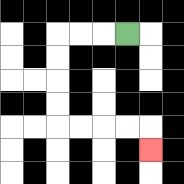{'start': '[5, 1]', 'end': '[6, 6]', 'path_directions': 'L,L,L,D,D,D,D,R,R,R,R,D', 'path_coordinates': '[[5, 1], [4, 1], [3, 1], [2, 1], [2, 2], [2, 3], [2, 4], [2, 5], [3, 5], [4, 5], [5, 5], [6, 5], [6, 6]]'}